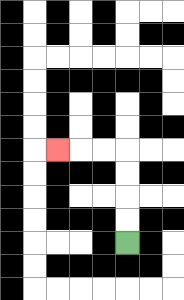{'start': '[5, 10]', 'end': '[2, 6]', 'path_directions': 'U,U,U,U,L,L,L', 'path_coordinates': '[[5, 10], [5, 9], [5, 8], [5, 7], [5, 6], [4, 6], [3, 6], [2, 6]]'}